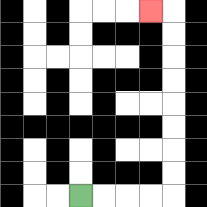{'start': '[3, 8]', 'end': '[6, 0]', 'path_directions': 'R,R,R,R,U,U,U,U,U,U,U,U,L', 'path_coordinates': '[[3, 8], [4, 8], [5, 8], [6, 8], [7, 8], [7, 7], [7, 6], [7, 5], [7, 4], [7, 3], [7, 2], [7, 1], [7, 0], [6, 0]]'}